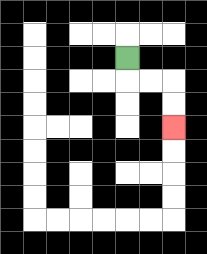{'start': '[5, 2]', 'end': '[7, 5]', 'path_directions': 'D,R,R,D,D', 'path_coordinates': '[[5, 2], [5, 3], [6, 3], [7, 3], [7, 4], [7, 5]]'}